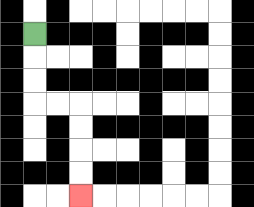{'start': '[1, 1]', 'end': '[3, 8]', 'path_directions': 'D,D,D,R,R,D,D,D,D', 'path_coordinates': '[[1, 1], [1, 2], [1, 3], [1, 4], [2, 4], [3, 4], [3, 5], [3, 6], [3, 7], [3, 8]]'}